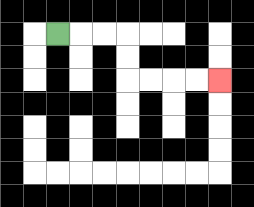{'start': '[2, 1]', 'end': '[9, 3]', 'path_directions': 'R,R,R,D,D,R,R,R,R', 'path_coordinates': '[[2, 1], [3, 1], [4, 1], [5, 1], [5, 2], [5, 3], [6, 3], [7, 3], [8, 3], [9, 3]]'}